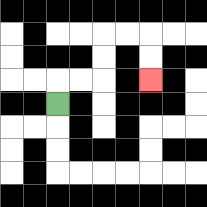{'start': '[2, 4]', 'end': '[6, 3]', 'path_directions': 'U,R,R,U,U,R,R,D,D', 'path_coordinates': '[[2, 4], [2, 3], [3, 3], [4, 3], [4, 2], [4, 1], [5, 1], [6, 1], [6, 2], [6, 3]]'}